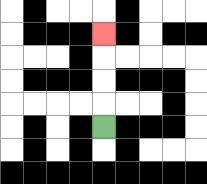{'start': '[4, 5]', 'end': '[4, 1]', 'path_directions': 'U,U,U,U', 'path_coordinates': '[[4, 5], [4, 4], [4, 3], [4, 2], [4, 1]]'}